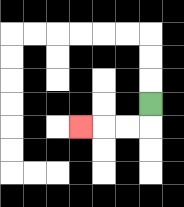{'start': '[6, 4]', 'end': '[3, 5]', 'path_directions': 'D,L,L,L', 'path_coordinates': '[[6, 4], [6, 5], [5, 5], [4, 5], [3, 5]]'}